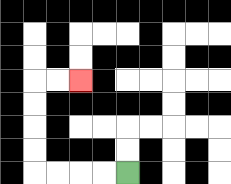{'start': '[5, 7]', 'end': '[3, 3]', 'path_directions': 'L,L,L,L,U,U,U,U,R,R', 'path_coordinates': '[[5, 7], [4, 7], [3, 7], [2, 7], [1, 7], [1, 6], [1, 5], [1, 4], [1, 3], [2, 3], [3, 3]]'}